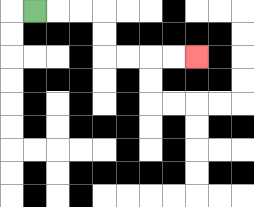{'start': '[1, 0]', 'end': '[8, 2]', 'path_directions': 'R,R,R,D,D,R,R,R,R', 'path_coordinates': '[[1, 0], [2, 0], [3, 0], [4, 0], [4, 1], [4, 2], [5, 2], [6, 2], [7, 2], [8, 2]]'}